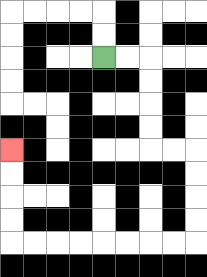{'start': '[4, 2]', 'end': '[0, 6]', 'path_directions': 'R,R,D,D,D,D,R,R,D,D,D,D,L,L,L,L,L,L,L,L,U,U,U,U', 'path_coordinates': '[[4, 2], [5, 2], [6, 2], [6, 3], [6, 4], [6, 5], [6, 6], [7, 6], [8, 6], [8, 7], [8, 8], [8, 9], [8, 10], [7, 10], [6, 10], [5, 10], [4, 10], [3, 10], [2, 10], [1, 10], [0, 10], [0, 9], [0, 8], [0, 7], [0, 6]]'}